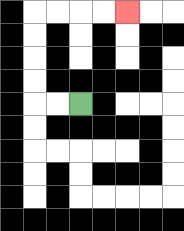{'start': '[3, 4]', 'end': '[5, 0]', 'path_directions': 'L,L,U,U,U,U,R,R,R,R', 'path_coordinates': '[[3, 4], [2, 4], [1, 4], [1, 3], [1, 2], [1, 1], [1, 0], [2, 0], [3, 0], [4, 0], [5, 0]]'}